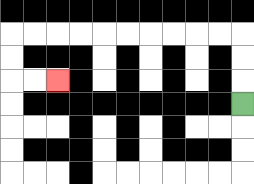{'start': '[10, 4]', 'end': '[2, 3]', 'path_directions': 'U,U,U,L,L,L,L,L,L,L,L,L,L,D,D,R,R', 'path_coordinates': '[[10, 4], [10, 3], [10, 2], [10, 1], [9, 1], [8, 1], [7, 1], [6, 1], [5, 1], [4, 1], [3, 1], [2, 1], [1, 1], [0, 1], [0, 2], [0, 3], [1, 3], [2, 3]]'}